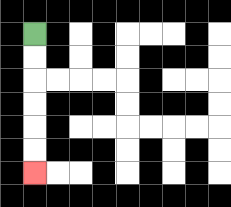{'start': '[1, 1]', 'end': '[1, 7]', 'path_directions': 'D,D,D,D,D,D', 'path_coordinates': '[[1, 1], [1, 2], [1, 3], [1, 4], [1, 5], [1, 6], [1, 7]]'}